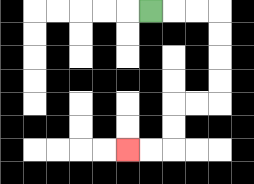{'start': '[6, 0]', 'end': '[5, 6]', 'path_directions': 'R,R,R,D,D,D,D,L,L,D,D,L,L', 'path_coordinates': '[[6, 0], [7, 0], [8, 0], [9, 0], [9, 1], [9, 2], [9, 3], [9, 4], [8, 4], [7, 4], [7, 5], [7, 6], [6, 6], [5, 6]]'}